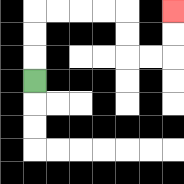{'start': '[1, 3]', 'end': '[7, 0]', 'path_directions': 'U,U,U,R,R,R,R,D,D,R,R,U,U', 'path_coordinates': '[[1, 3], [1, 2], [1, 1], [1, 0], [2, 0], [3, 0], [4, 0], [5, 0], [5, 1], [5, 2], [6, 2], [7, 2], [7, 1], [7, 0]]'}